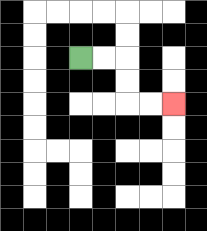{'start': '[3, 2]', 'end': '[7, 4]', 'path_directions': 'R,R,D,D,R,R', 'path_coordinates': '[[3, 2], [4, 2], [5, 2], [5, 3], [5, 4], [6, 4], [7, 4]]'}